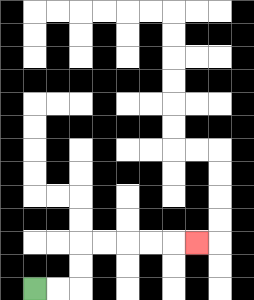{'start': '[1, 12]', 'end': '[8, 10]', 'path_directions': 'R,R,U,U,R,R,R,R,R', 'path_coordinates': '[[1, 12], [2, 12], [3, 12], [3, 11], [3, 10], [4, 10], [5, 10], [6, 10], [7, 10], [8, 10]]'}